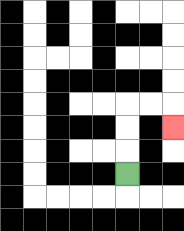{'start': '[5, 7]', 'end': '[7, 5]', 'path_directions': 'U,U,U,R,R,D', 'path_coordinates': '[[5, 7], [5, 6], [5, 5], [5, 4], [6, 4], [7, 4], [7, 5]]'}